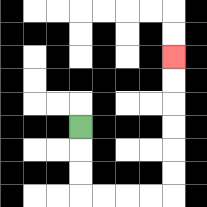{'start': '[3, 5]', 'end': '[7, 2]', 'path_directions': 'D,D,D,R,R,R,R,U,U,U,U,U,U', 'path_coordinates': '[[3, 5], [3, 6], [3, 7], [3, 8], [4, 8], [5, 8], [6, 8], [7, 8], [7, 7], [7, 6], [7, 5], [7, 4], [7, 3], [7, 2]]'}